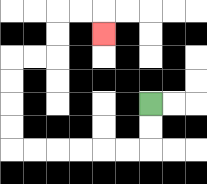{'start': '[6, 4]', 'end': '[4, 1]', 'path_directions': 'D,D,L,L,L,L,L,L,U,U,U,U,R,R,U,U,R,R,D', 'path_coordinates': '[[6, 4], [6, 5], [6, 6], [5, 6], [4, 6], [3, 6], [2, 6], [1, 6], [0, 6], [0, 5], [0, 4], [0, 3], [0, 2], [1, 2], [2, 2], [2, 1], [2, 0], [3, 0], [4, 0], [4, 1]]'}